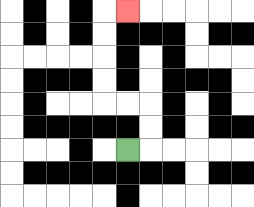{'start': '[5, 6]', 'end': '[5, 0]', 'path_directions': 'R,U,U,L,L,U,U,U,U,R', 'path_coordinates': '[[5, 6], [6, 6], [6, 5], [6, 4], [5, 4], [4, 4], [4, 3], [4, 2], [4, 1], [4, 0], [5, 0]]'}